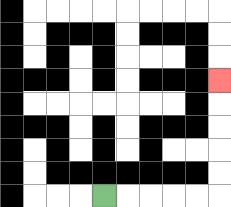{'start': '[4, 8]', 'end': '[9, 3]', 'path_directions': 'R,R,R,R,R,U,U,U,U,U', 'path_coordinates': '[[4, 8], [5, 8], [6, 8], [7, 8], [8, 8], [9, 8], [9, 7], [9, 6], [9, 5], [9, 4], [9, 3]]'}